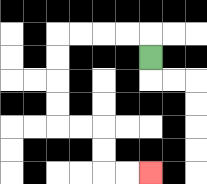{'start': '[6, 2]', 'end': '[6, 7]', 'path_directions': 'U,L,L,L,L,D,D,D,D,R,R,D,D,R,R', 'path_coordinates': '[[6, 2], [6, 1], [5, 1], [4, 1], [3, 1], [2, 1], [2, 2], [2, 3], [2, 4], [2, 5], [3, 5], [4, 5], [4, 6], [4, 7], [5, 7], [6, 7]]'}